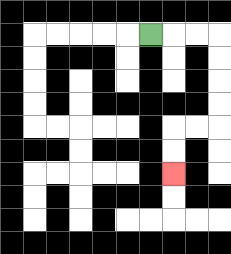{'start': '[6, 1]', 'end': '[7, 7]', 'path_directions': 'R,R,R,D,D,D,D,L,L,D,D', 'path_coordinates': '[[6, 1], [7, 1], [8, 1], [9, 1], [9, 2], [9, 3], [9, 4], [9, 5], [8, 5], [7, 5], [7, 6], [7, 7]]'}